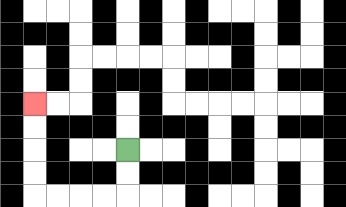{'start': '[5, 6]', 'end': '[1, 4]', 'path_directions': 'D,D,L,L,L,L,U,U,U,U', 'path_coordinates': '[[5, 6], [5, 7], [5, 8], [4, 8], [3, 8], [2, 8], [1, 8], [1, 7], [1, 6], [1, 5], [1, 4]]'}